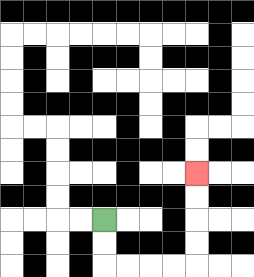{'start': '[4, 9]', 'end': '[8, 7]', 'path_directions': 'D,D,R,R,R,R,U,U,U,U', 'path_coordinates': '[[4, 9], [4, 10], [4, 11], [5, 11], [6, 11], [7, 11], [8, 11], [8, 10], [8, 9], [8, 8], [8, 7]]'}